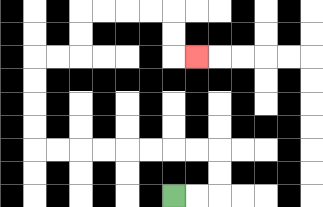{'start': '[7, 8]', 'end': '[8, 2]', 'path_directions': 'R,R,U,U,L,L,L,L,L,L,L,L,U,U,U,U,R,R,U,U,R,R,R,R,D,D,R', 'path_coordinates': '[[7, 8], [8, 8], [9, 8], [9, 7], [9, 6], [8, 6], [7, 6], [6, 6], [5, 6], [4, 6], [3, 6], [2, 6], [1, 6], [1, 5], [1, 4], [1, 3], [1, 2], [2, 2], [3, 2], [3, 1], [3, 0], [4, 0], [5, 0], [6, 0], [7, 0], [7, 1], [7, 2], [8, 2]]'}